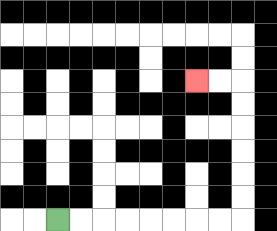{'start': '[2, 9]', 'end': '[8, 3]', 'path_directions': 'R,R,R,R,R,R,R,R,U,U,U,U,U,U,L,L', 'path_coordinates': '[[2, 9], [3, 9], [4, 9], [5, 9], [6, 9], [7, 9], [8, 9], [9, 9], [10, 9], [10, 8], [10, 7], [10, 6], [10, 5], [10, 4], [10, 3], [9, 3], [8, 3]]'}